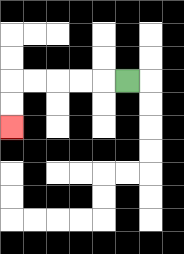{'start': '[5, 3]', 'end': '[0, 5]', 'path_directions': 'L,L,L,L,L,D,D', 'path_coordinates': '[[5, 3], [4, 3], [3, 3], [2, 3], [1, 3], [0, 3], [0, 4], [0, 5]]'}